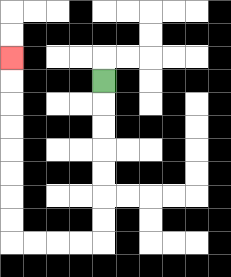{'start': '[4, 3]', 'end': '[0, 2]', 'path_directions': 'D,D,D,D,D,D,D,L,L,L,L,U,U,U,U,U,U,U,U', 'path_coordinates': '[[4, 3], [4, 4], [4, 5], [4, 6], [4, 7], [4, 8], [4, 9], [4, 10], [3, 10], [2, 10], [1, 10], [0, 10], [0, 9], [0, 8], [0, 7], [0, 6], [0, 5], [0, 4], [0, 3], [0, 2]]'}